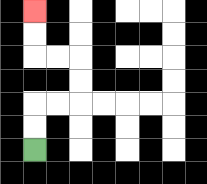{'start': '[1, 6]', 'end': '[1, 0]', 'path_directions': 'U,U,R,R,U,U,L,L,U,U', 'path_coordinates': '[[1, 6], [1, 5], [1, 4], [2, 4], [3, 4], [3, 3], [3, 2], [2, 2], [1, 2], [1, 1], [1, 0]]'}